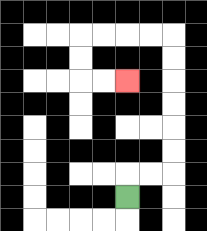{'start': '[5, 8]', 'end': '[5, 3]', 'path_directions': 'U,R,R,U,U,U,U,U,U,L,L,L,L,D,D,R,R', 'path_coordinates': '[[5, 8], [5, 7], [6, 7], [7, 7], [7, 6], [7, 5], [7, 4], [7, 3], [7, 2], [7, 1], [6, 1], [5, 1], [4, 1], [3, 1], [3, 2], [3, 3], [4, 3], [5, 3]]'}